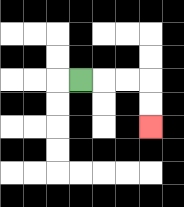{'start': '[3, 3]', 'end': '[6, 5]', 'path_directions': 'R,R,R,D,D', 'path_coordinates': '[[3, 3], [4, 3], [5, 3], [6, 3], [6, 4], [6, 5]]'}